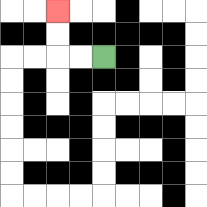{'start': '[4, 2]', 'end': '[2, 0]', 'path_directions': 'L,L,U,U', 'path_coordinates': '[[4, 2], [3, 2], [2, 2], [2, 1], [2, 0]]'}